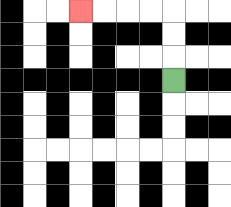{'start': '[7, 3]', 'end': '[3, 0]', 'path_directions': 'U,U,U,L,L,L,L', 'path_coordinates': '[[7, 3], [7, 2], [7, 1], [7, 0], [6, 0], [5, 0], [4, 0], [3, 0]]'}